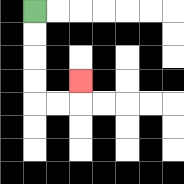{'start': '[1, 0]', 'end': '[3, 3]', 'path_directions': 'D,D,D,D,R,R,U', 'path_coordinates': '[[1, 0], [1, 1], [1, 2], [1, 3], [1, 4], [2, 4], [3, 4], [3, 3]]'}